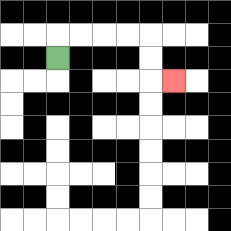{'start': '[2, 2]', 'end': '[7, 3]', 'path_directions': 'U,R,R,R,R,D,D,R', 'path_coordinates': '[[2, 2], [2, 1], [3, 1], [4, 1], [5, 1], [6, 1], [6, 2], [6, 3], [7, 3]]'}